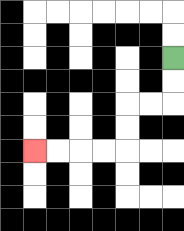{'start': '[7, 2]', 'end': '[1, 6]', 'path_directions': 'D,D,L,L,D,D,L,L,L,L', 'path_coordinates': '[[7, 2], [7, 3], [7, 4], [6, 4], [5, 4], [5, 5], [5, 6], [4, 6], [3, 6], [2, 6], [1, 6]]'}